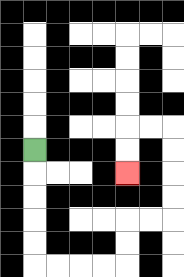{'start': '[1, 6]', 'end': '[5, 7]', 'path_directions': 'D,D,D,D,D,R,R,R,R,U,U,R,R,U,U,U,U,L,L,D,D', 'path_coordinates': '[[1, 6], [1, 7], [1, 8], [1, 9], [1, 10], [1, 11], [2, 11], [3, 11], [4, 11], [5, 11], [5, 10], [5, 9], [6, 9], [7, 9], [7, 8], [7, 7], [7, 6], [7, 5], [6, 5], [5, 5], [5, 6], [5, 7]]'}